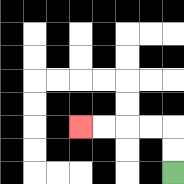{'start': '[7, 7]', 'end': '[3, 5]', 'path_directions': 'U,U,L,L,L,L', 'path_coordinates': '[[7, 7], [7, 6], [7, 5], [6, 5], [5, 5], [4, 5], [3, 5]]'}